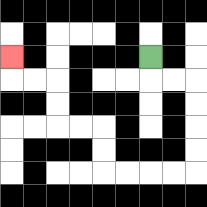{'start': '[6, 2]', 'end': '[0, 2]', 'path_directions': 'D,R,R,D,D,D,D,L,L,L,L,U,U,L,L,U,U,L,L,U', 'path_coordinates': '[[6, 2], [6, 3], [7, 3], [8, 3], [8, 4], [8, 5], [8, 6], [8, 7], [7, 7], [6, 7], [5, 7], [4, 7], [4, 6], [4, 5], [3, 5], [2, 5], [2, 4], [2, 3], [1, 3], [0, 3], [0, 2]]'}